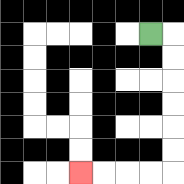{'start': '[6, 1]', 'end': '[3, 7]', 'path_directions': 'R,D,D,D,D,D,D,L,L,L,L', 'path_coordinates': '[[6, 1], [7, 1], [7, 2], [7, 3], [7, 4], [7, 5], [7, 6], [7, 7], [6, 7], [5, 7], [4, 7], [3, 7]]'}